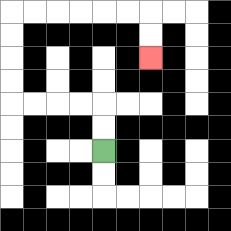{'start': '[4, 6]', 'end': '[6, 2]', 'path_directions': 'U,U,L,L,L,L,U,U,U,U,R,R,R,R,R,R,D,D', 'path_coordinates': '[[4, 6], [4, 5], [4, 4], [3, 4], [2, 4], [1, 4], [0, 4], [0, 3], [0, 2], [0, 1], [0, 0], [1, 0], [2, 0], [3, 0], [4, 0], [5, 0], [6, 0], [6, 1], [6, 2]]'}